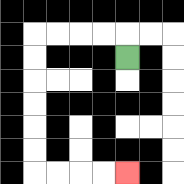{'start': '[5, 2]', 'end': '[5, 7]', 'path_directions': 'U,L,L,L,L,D,D,D,D,D,D,R,R,R,R', 'path_coordinates': '[[5, 2], [5, 1], [4, 1], [3, 1], [2, 1], [1, 1], [1, 2], [1, 3], [1, 4], [1, 5], [1, 6], [1, 7], [2, 7], [3, 7], [4, 7], [5, 7]]'}